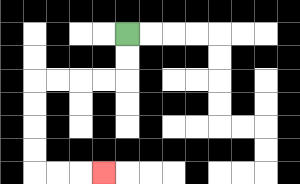{'start': '[5, 1]', 'end': '[4, 7]', 'path_directions': 'D,D,L,L,L,L,D,D,D,D,R,R,R', 'path_coordinates': '[[5, 1], [5, 2], [5, 3], [4, 3], [3, 3], [2, 3], [1, 3], [1, 4], [1, 5], [1, 6], [1, 7], [2, 7], [3, 7], [4, 7]]'}